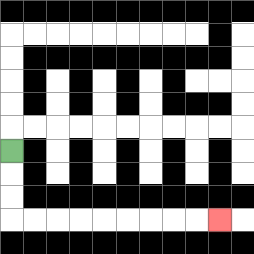{'start': '[0, 6]', 'end': '[9, 9]', 'path_directions': 'D,D,D,R,R,R,R,R,R,R,R,R', 'path_coordinates': '[[0, 6], [0, 7], [0, 8], [0, 9], [1, 9], [2, 9], [3, 9], [4, 9], [5, 9], [6, 9], [7, 9], [8, 9], [9, 9]]'}